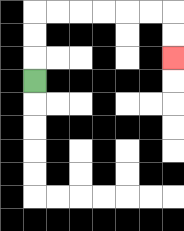{'start': '[1, 3]', 'end': '[7, 2]', 'path_directions': 'U,U,U,R,R,R,R,R,R,D,D', 'path_coordinates': '[[1, 3], [1, 2], [1, 1], [1, 0], [2, 0], [3, 0], [4, 0], [5, 0], [6, 0], [7, 0], [7, 1], [7, 2]]'}